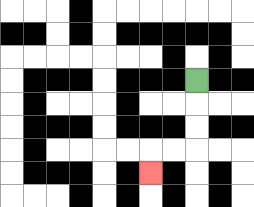{'start': '[8, 3]', 'end': '[6, 7]', 'path_directions': 'D,D,D,L,L,D', 'path_coordinates': '[[8, 3], [8, 4], [8, 5], [8, 6], [7, 6], [6, 6], [6, 7]]'}